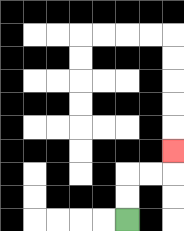{'start': '[5, 9]', 'end': '[7, 6]', 'path_directions': 'U,U,R,R,U', 'path_coordinates': '[[5, 9], [5, 8], [5, 7], [6, 7], [7, 7], [7, 6]]'}